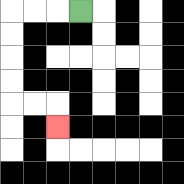{'start': '[3, 0]', 'end': '[2, 5]', 'path_directions': 'L,L,L,D,D,D,D,R,R,D', 'path_coordinates': '[[3, 0], [2, 0], [1, 0], [0, 0], [0, 1], [0, 2], [0, 3], [0, 4], [1, 4], [2, 4], [2, 5]]'}